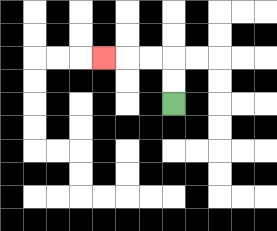{'start': '[7, 4]', 'end': '[4, 2]', 'path_directions': 'U,U,L,L,L', 'path_coordinates': '[[7, 4], [7, 3], [7, 2], [6, 2], [5, 2], [4, 2]]'}